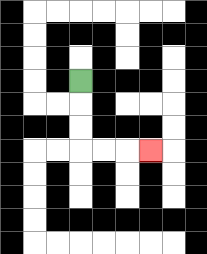{'start': '[3, 3]', 'end': '[6, 6]', 'path_directions': 'D,D,D,R,R,R', 'path_coordinates': '[[3, 3], [3, 4], [3, 5], [3, 6], [4, 6], [5, 6], [6, 6]]'}